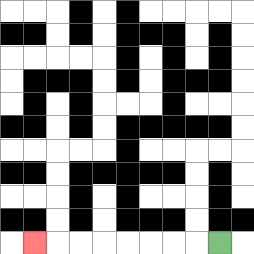{'start': '[9, 10]', 'end': '[1, 10]', 'path_directions': 'L,L,L,L,L,L,L,L', 'path_coordinates': '[[9, 10], [8, 10], [7, 10], [6, 10], [5, 10], [4, 10], [3, 10], [2, 10], [1, 10]]'}